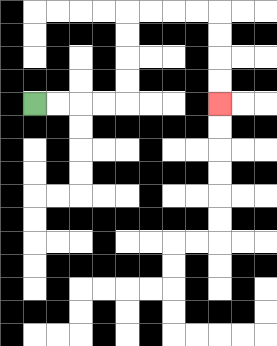{'start': '[1, 4]', 'end': '[9, 4]', 'path_directions': 'R,R,R,R,U,U,U,U,R,R,R,R,D,D,D,D', 'path_coordinates': '[[1, 4], [2, 4], [3, 4], [4, 4], [5, 4], [5, 3], [5, 2], [5, 1], [5, 0], [6, 0], [7, 0], [8, 0], [9, 0], [9, 1], [9, 2], [9, 3], [9, 4]]'}